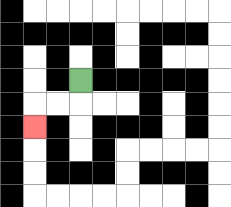{'start': '[3, 3]', 'end': '[1, 5]', 'path_directions': 'D,L,L,D', 'path_coordinates': '[[3, 3], [3, 4], [2, 4], [1, 4], [1, 5]]'}